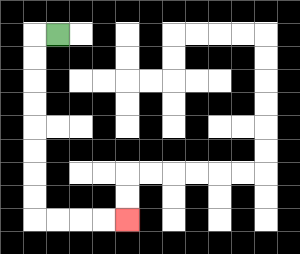{'start': '[2, 1]', 'end': '[5, 9]', 'path_directions': 'L,D,D,D,D,D,D,D,D,R,R,R,R', 'path_coordinates': '[[2, 1], [1, 1], [1, 2], [1, 3], [1, 4], [1, 5], [1, 6], [1, 7], [1, 8], [1, 9], [2, 9], [3, 9], [4, 9], [5, 9]]'}